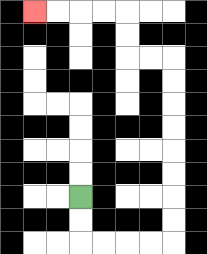{'start': '[3, 8]', 'end': '[1, 0]', 'path_directions': 'D,D,R,R,R,R,U,U,U,U,U,U,U,U,L,L,U,U,L,L,L,L', 'path_coordinates': '[[3, 8], [3, 9], [3, 10], [4, 10], [5, 10], [6, 10], [7, 10], [7, 9], [7, 8], [7, 7], [7, 6], [7, 5], [7, 4], [7, 3], [7, 2], [6, 2], [5, 2], [5, 1], [5, 0], [4, 0], [3, 0], [2, 0], [1, 0]]'}